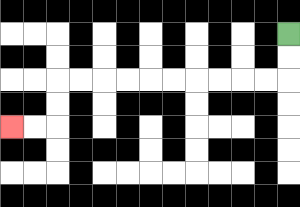{'start': '[12, 1]', 'end': '[0, 5]', 'path_directions': 'D,D,L,L,L,L,L,L,L,L,L,L,D,D,L,L', 'path_coordinates': '[[12, 1], [12, 2], [12, 3], [11, 3], [10, 3], [9, 3], [8, 3], [7, 3], [6, 3], [5, 3], [4, 3], [3, 3], [2, 3], [2, 4], [2, 5], [1, 5], [0, 5]]'}